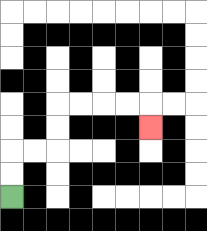{'start': '[0, 8]', 'end': '[6, 5]', 'path_directions': 'U,U,R,R,U,U,R,R,R,R,D', 'path_coordinates': '[[0, 8], [0, 7], [0, 6], [1, 6], [2, 6], [2, 5], [2, 4], [3, 4], [4, 4], [5, 4], [6, 4], [6, 5]]'}